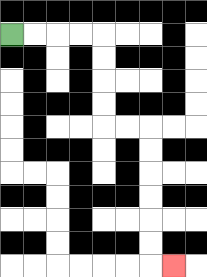{'start': '[0, 1]', 'end': '[7, 11]', 'path_directions': 'R,R,R,R,D,D,D,D,R,R,D,D,D,D,D,D,R', 'path_coordinates': '[[0, 1], [1, 1], [2, 1], [3, 1], [4, 1], [4, 2], [4, 3], [4, 4], [4, 5], [5, 5], [6, 5], [6, 6], [6, 7], [6, 8], [6, 9], [6, 10], [6, 11], [7, 11]]'}